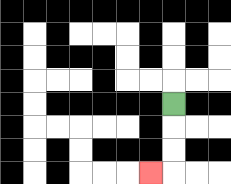{'start': '[7, 4]', 'end': '[6, 7]', 'path_directions': 'D,D,D,L', 'path_coordinates': '[[7, 4], [7, 5], [7, 6], [7, 7], [6, 7]]'}